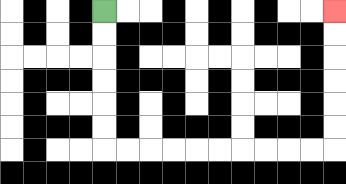{'start': '[4, 0]', 'end': '[14, 0]', 'path_directions': 'D,D,D,D,D,D,R,R,R,R,R,R,R,R,R,R,U,U,U,U,U,U', 'path_coordinates': '[[4, 0], [4, 1], [4, 2], [4, 3], [4, 4], [4, 5], [4, 6], [5, 6], [6, 6], [7, 6], [8, 6], [9, 6], [10, 6], [11, 6], [12, 6], [13, 6], [14, 6], [14, 5], [14, 4], [14, 3], [14, 2], [14, 1], [14, 0]]'}